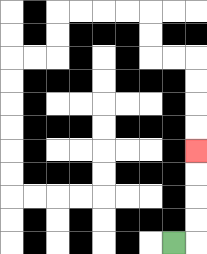{'start': '[7, 10]', 'end': '[8, 6]', 'path_directions': 'R,U,U,U,U', 'path_coordinates': '[[7, 10], [8, 10], [8, 9], [8, 8], [8, 7], [8, 6]]'}